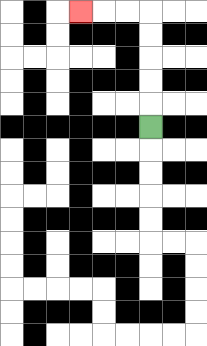{'start': '[6, 5]', 'end': '[3, 0]', 'path_directions': 'U,U,U,U,U,L,L,L', 'path_coordinates': '[[6, 5], [6, 4], [6, 3], [6, 2], [6, 1], [6, 0], [5, 0], [4, 0], [3, 0]]'}